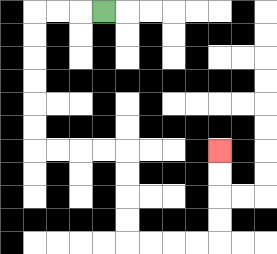{'start': '[4, 0]', 'end': '[9, 6]', 'path_directions': 'L,L,L,D,D,D,D,D,D,R,R,R,R,D,D,D,D,R,R,R,R,U,U,U,U', 'path_coordinates': '[[4, 0], [3, 0], [2, 0], [1, 0], [1, 1], [1, 2], [1, 3], [1, 4], [1, 5], [1, 6], [2, 6], [3, 6], [4, 6], [5, 6], [5, 7], [5, 8], [5, 9], [5, 10], [6, 10], [7, 10], [8, 10], [9, 10], [9, 9], [9, 8], [9, 7], [9, 6]]'}